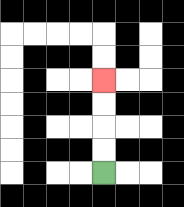{'start': '[4, 7]', 'end': '[4, 3]', 'path_directions': 'U,U,U,U', 'path_coordinates': '[[4, 7], [4, 6], [4, 5], [4, 4], [4, 3]]'}